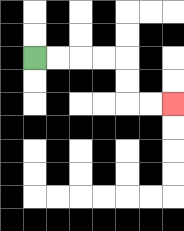{'start': '[1, 2]', 'end': '[7, 4]', 'path_directions': 'R,R,R,R,D,D,R,R', 'path_coordinates': '[[1, 2], [2, 2], [3, 2], [4, 2], [5, 2], [5, 3], [5, 4], [6, 4], [7, 4]]'}